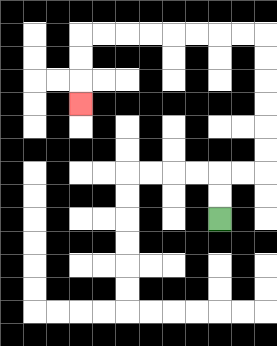{'start': '[9, 9]', 'end': '[3, 4]', 'path_directions': 'U,U,R,R,U,U,U,U,U,U,L,L,L,L,L,L,L,L,D,D,D', 'path_coordinates': '[[9, 9], [9, 8], [9, 7], [10, 7], [11, 7], [11, 6], [11, 5], [11, 4], [11, 3], [11, 2], [11, 1], [10, 1], [9, 1], [8, 1], [7, 1], [6, 1], [5, 1], [4, 1], [3, 1], [3, 2], [3, 3], [3, 4]]'}